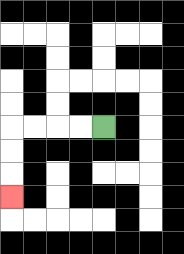{'start': '[4, 5]', 'end': '[0, 8]', 'path_directions': 'L,L,L,L,D,D,D', 'path_coordinates': '[[4, 5], [3, 5], [2, 5], [1, 5], [0, 5], [0, 6], [0, 7], [0, 8]]'}